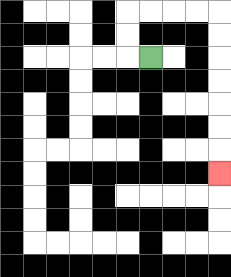{'start': '[6, 2]', 'end': '[9, 7]', 'path_directions': 'L,U,U,R,R,R,R,D,D,D,D,D,D,D', 'path_coordinates': '[[6, 2], [5, 2], [5, 1], [5, 0], [6, 0], [7, 0], [8, 0], [9, 0], [9, 1], [9, 2], [9, 3], [9, 4], [9, 5], [9, 6], [9, 7]]'}